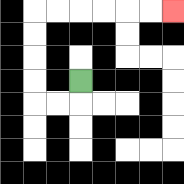{'start': '[3, 3]', 'end': '[7, 0]', 'path_directions': 'D,L,L,U,U,U,U,R,R,R,R,R,R', 'path_coordinates': '[[3, 3], [3, 4], [2, 4], [1, 4], [1, 3], [1, 2], [1, 1], [1, 0], [2, 0], [3, 0], [4, 0], [5, 0], [6, 0], [7, 0]]'}